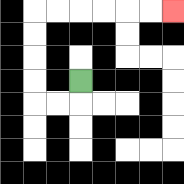{'start': '[3, 3]', 'end': '[7, 0]', 'path_directions': 'D,L,L,U,U,U,U,R,R,R,R,R,R', 'path_coordinates': '[[3, 3], [3, 4], [2, 4], [1, 4], [1, 3], [1, 2], [1, 1], [1, 0], [2, 0], [3, 0], [4, 0], [5, 0], [6, 0], [7, 0]]'}